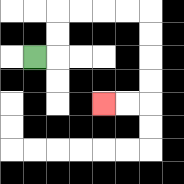{'start': '[1, 2]', 'end': '[4, 4]', 'path_directions': 'R,U,U,R,R,R,R,D,D,D,D,L,L', 'path_coordinates': '[[1, 2], [2, 2], [2, 1], [2, 0], [3, 0], [4, 0], [5, 0], [6, 0], [6, 1], [6, 2], [6, 3], [6, 4], [5, 4], [4, 4]]'}